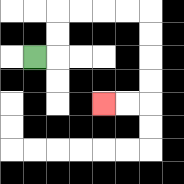{'start': '[1, 2]', 'end': '[4, 4]', 'path_directions': 'R,U,U,R,R,R,R,D,D,D,D,L,L', 'path_coordinates': '[[1, 2], [2, 2], [2, 1], [2, 0], [3, 0], [4, 0], [5, 0], [6, 0], [6, 1], [6, 2], [6, 3], [6, 4], [5, 4], [4, 4]]'}